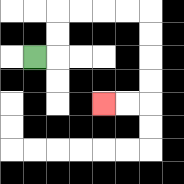{'start': '[1, 2]', 'end': '[4, 4]', 'path_directions': 'R,U,U,R,R,R,R,D,D,D,D,L,L', 'path_coordinates': '[[1, 2], [2, 2], [2, 1], [2, 0], [3, 0], [4, 0], [5, 0], [6, 0], [6, 1], [6, 2], [6, 3], [6, 4], [5, 4], [4, 4]]'}